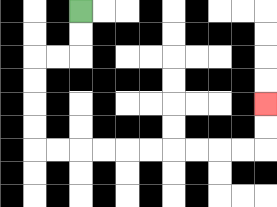{'start': '[3, 0]', 'end': '[11, 4]', 'path_directions': 'D,D,L,L,D,D,D,D,R,R,R,R,R,R,R,R,R,R,U,U', 'path_coordinates': '[[3, 0], [3, 1], [3, 2], [2, 2], [1, 2], [1, 3], [1, 4], [1, 5], [1, 6], [2, 6], [3, 6], [4, 6], [5, 6], [6, 6], [7, 6], [8, 6], [9, 6], [10, 6], [11, 6], [11, 5], [11, 4]]'}